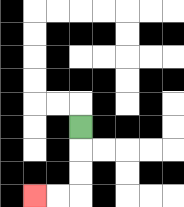{'start': '[3, 5]', 'end': '[1, 8]', 'path_directions': 'D,D,D,L,L', 'path_coordinates': '[[3, 5], [3, 6], [3, 7], [3, 8], [2, 8], [1, 8]]'}